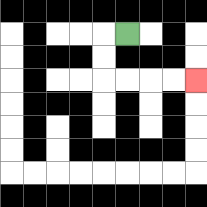{'start': '[5, 1]', 'end': '[8, 3]', 'path_directions': 'L,D,D,R,R,R,R', 'path_coordinates': '[[5, 1], [4, 1], [4, 2], [4, 3], [5, 3], [6, 3], [7, 3], [8, 3]]'}